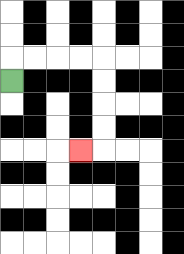{'start': '[0, 3]', 'end': '[3, 6]', 'path_directions': 'U,R,R,R,R,D,D,D,D,L', 'path_coordinates': '[[0, 3], [0, 2], [1, 2], [2, 2], [3, 2], [4, 2], [4, 3], [4, 4], [4, 5], [4, 6], [3, 6]]'}